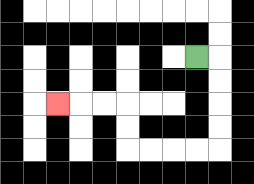{'start': '[8, 2]', 'end': '[2, 4]', 'path_directions': 'R,D,D,D,D,L,L,L,L,U,U,L,L,L', 'path_coordinates': '[[8, 2], [9, 2], [9, 3], [9, 4], [9, 5], [9, 6], [8, 6], [7, 6], [6, 6], [5, 6], [5, 5], [5, 4], [4, 4], [3, 4], [2, 4]]'}